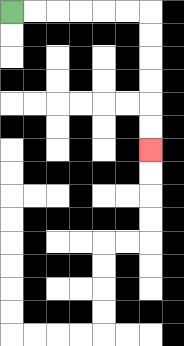{'start': '[0, 0]', 'end': '[6, 6]', 'path_directions': 'R,R,R,R,R,R,D,D,D,D,D,D', 'path_coordinates': '[[0, 0], [1, 0], [2, 0], [3, 0], [4, 0], [5, 0], [6, 0], [6, 1], [6, 2], [6, 3], [6, 4], [6, 5], [6, 6]]'}